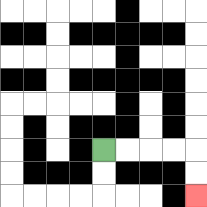{'start': '[4, 6]', 'end': '[8, 8]', 'path_directions': 'R,R,R,R,D,D', 'path_coordinates': '[[4, 6], [5, 6], [6, 6], [7, 6], [8, 6], [8, 7], [8, 8]]'}